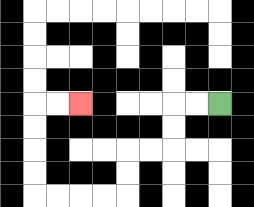{'start': '[9, 4]', 'end': '[3, 4]', 'path_directions': 'L,L,D,D,L,L,D,D,L,L,L,L,U,U,U,U,R,R', 'path_coordinates': '[[9, 4], [8, 4], [7, 4], [7, 5], [7, 6], [6, 6], [5, 6], [5, 7], [5, 8], [4, 8], [3, 8], [2, 8], [1, 8], [1, 7], [1, 6], [1, 5], [1, 4], [2, 4], [3, 4]]'}